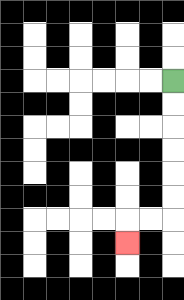{'start': '[7, 3]', 'end': '[5, 10]', 'path_directions': 'D,D,D,D,D,D,L,L,D', 'path_coordinates': '[[7, 3], [7, 4], [7, 5], [7, 6], [7, 7], [7, 8], [7, 9], [6, 9], [5, 9], [5, 10]]'}